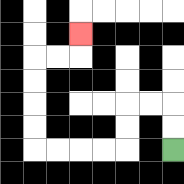{'start': '[7, 6]', 'end': '[3, 1]', 'path_directions': 'U,U,L,L,D,D,L,L,L,L,U,U,U,U,R,R,U', 'path_coordinates': '[[7, 6], [7, 5], [7, 4], [6, 4], [5, 4], [5, 5], [5, 6], [4, 6], [3, 6], [2, 6], [1, 6], [1, 5], [1, 4], [1, 3], [1, 2], [2, 2], [3, 2], [3, 1]]'}